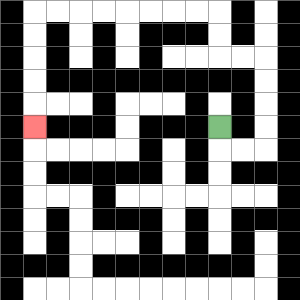{'start': '[9, 5]', 'end': '[1, 5]', 'path_directions': 'D,R,R,U,U,U,U,L,L,U,U,L,L,L,L,L,L,L,L,D,D,D,D,D', 'path_coordinates': '[[9, 5], [9, 6], [10, 6], [11, 6], [11, 5], [11, 4], [11, 3], [11, 2], [10, 2], [9, 2], [9, 1], [9, 0], [8, 0], [7, 0], [6, 0], [5, 0], [4, 0], [3, 0], [2, 0], [1, 0], [1, 1], [1, 2], [1, 3], [1, 4], [1, 5]]'}